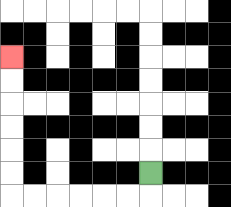{'start': '[6, 7]', 'end': '[0, 2]', 'path_directions': 'D,L,L,L,L,L,L,U,U,U,U,U,U', 'path_coordinates': '[[6, 7], [6, 8], [5, 8], [4, 8], [3, 8], [2, 8], [1, 8], [0, 8], [0, 7], [0, 6], [0, 5], [0, 4], [0, 3], [0, 2]]'}